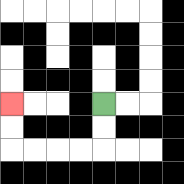{'start': '[4, 4]', 'end': '[0, 4]', 'path_directions': 'D,D,L,L,L,L,U,U', 'path_coordinates': '[[4, 4], [4, 5], [4, 6], [3, 6], [2, 6], [1, 6], [0, 6], [0, 5], [0, 4]]'}